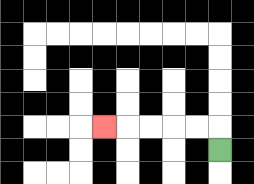{'start': '[9, 6]', 'end': '[4, 5]', 'path_directions': 'U,L,L,L,L,L', 'path_coordinates': '[[9, 6], [9, 5], [8, 5], [7, 5], [6, 5], [5, 5], [4, 5]]'}